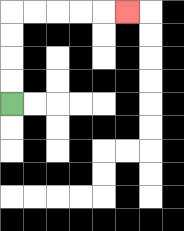{'start': '[0, 4]', 'end': '[5, 0]', 'path_directions': 'U,U,U,U,R,R,R,R,R', 'path_coordinates': '[[0, 4], [0, 3], [0, 2], [0, 1], [0, 0], [1, 0], [2, 0], [3, 0], [4, 0], [5, 0]]'}